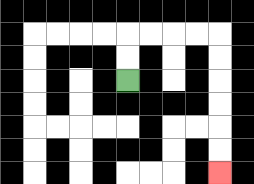{'start': '[5, 3]', 'end': '[9, 7]', 'path_directions': 'U,U,R,R,R,R,D,D,D,D,D,D', 'path_coordinates': '[[5, 3], [5, 2], [5, 1], [6, 1], [7, 1], [8, 1], [9, 1], [9, 2], [9, 3], [9, 4], [9, 5], [9, 6], [9, 7]]'}